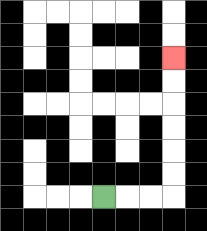{'start': '[4, 8]', 'end': '[7, 2]', 'path_directions': 'R,R,R,U,U,U,U,U,U', 'path_coordinates': '[[4, 8], [5, 8], [6, 8], [7, 8], [7, 7], [7, 6], [7, 5], [7, 4], [7, 3], [7, 2]]'}